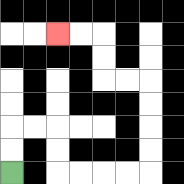{'start': '[0, 7]', 'end': '[2, 1]', 'path_directions': 'U,U,R,R,D,D,R,R,R,R,U,U,U,U,L,L,U,U,L,L', 'path_coordinates': '[[0, 7], [0, 6], [0, 5], [1, 5], [2, 5], [2, 6], [2, 7], [3, 7], [4, 7], [5, 7], [6, 7], [6, 6], [6, 5], [6, 4], [6, 3], [5, 3], [4, 3], [4, 2], [4, 1], [3, 1], [2, 1]]'}